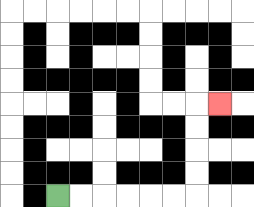{'start': '[2, 8]', 'end': '[9, 4]', 'path_directions': 'R,R,R,R,R,R,U,U,U,U,R', 'path_coordinates': '[[2, 8], [3, 8], [4, 8], [5, 8], [6, 8], [7, 8], [8, 8], [8, 7], [8, 6], [8, 5], [8, 4], [9, 4]]'}